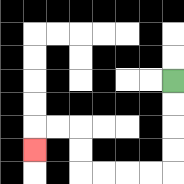{'start': '[7, 3]', 'end': '[1, 6]', 'path_directions': 'D,D,D,D,L,L,L,L,U,U,L,L,D', 'path_coordinates': '[[7, 3], [7, 4], [7, 5], [7, 6], [7, 7], [6, 7], [5, 7], [4, 7], [3, 7], [3, 6], [3, 5], [2, 5], [1, 5], [1, 6]]'}